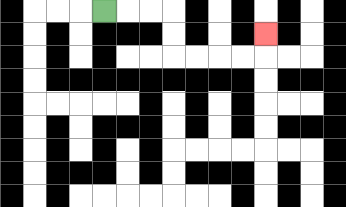{'start': '[4, 0]', 'end': '[11, 1]', 'path_directions': 'R,R,R,D,D,R,R,R,R,U', 'path_coordinates': '[[4, 0], [5, 0], [6, 0], [7, 0], [7, 1], [7, 2], [8, 2], [9, 2], [10, 2], [11, 2], [11, 1]]'}